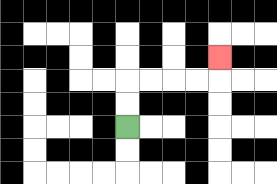{'start': '[5, 5]', 'end': '[9, 2]', 'path_directions': 'U,U,R,R,R,R,U', 'path_coordinates': '[[5, 5], [5, 4], [5, 3], [6, 3], [7, 3], [8, 3], [9, 3], [9, 2]]'}